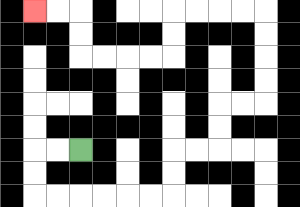{'start': '[3, 6]', 'end': '[1, 0]', 'path_directions': 'L,L,D,D,R,R,R,R,R,R,U,U,R,R,U,U,R,R,U,U,U,U,L,L,L,L,D,D,L,L,L,L,U,U,L,L', 'path_coordinates': '[[3, 6], [2, 6], [1, 6], [1, 7], [1, 8], [2, 8], [3, 8], [4, 8], [5, 8], [6, 8], [7, 8], [7, 7], [7, 6], [8, 6], [9, 6], [9, 5], [9, 4], [10, 4], [11, 4], [11, 3], [11, 2], [11, 1], [11, 0], [10, 0], [9, 0], [8, 0], [7, 0], [7, 1], [7, 2], [6, 2], [5, 2], [4, 2], [3, 2], [3, 1], [3, 0], [2, 0], [1, 0]]'}